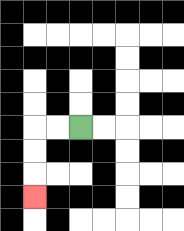{'start': '[3, 5]', 'end': '[1, 8]', 'path_directions': 'L,L,D,D,D', 'path_coordinates': '[[3, 5], [2, 5], [1, 5], [1, 6], [1, 7], [1, 8]]'}